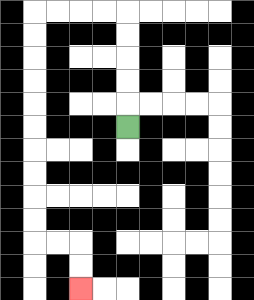{'start': '[5, 5]', 'end': '[3, 12]', 'path_directions': 'U,U,U,U,U,L,L,L,L,D,D,D,D,D,D,D,D,D,D,R,R,D,D', 'path_coordinates': '[[5, 5], [5, 4], [5, 3], [5, 2], [5, 1], [5, 0], [4, 0], [3, 0], [2, 0], [1, 0], [1, 1], [1, 2], [1, 3], [1, 4], [1, 5], [1, 6], [1, 7], [1, 8], [1, 9], [1, 10], [2, 10], [3, 10], [3, 11], [3, 12]]'}